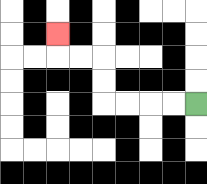{'start': '[8, 4]', 'end': '[2, 1]', 'path_directions': 'L,L,L,L,U,U,L,L,U', 'path_coordinates': '[[8, 4], [7, 4], [6, 4], [5, 4], [4, 4], [4, 3], [4, 2], [3, 2], [2, 2], [2, 1]]'}